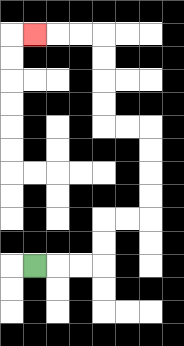{'start': '[1, 11]', 'end': '[1, 1]', 'path_directions': 'R,R,R,U,U,R,R,U,U,U,U,L,L,U,U,U,U,L,L,L', 'path_coordinates': '[[1, 11], [2, 11], [3, 11], [4, 11], [4, 10], [4, 9], [5, 9], [6, 9], [6, 8], [6, 7], [6, 6], [6, 5], [5, 5], [4, 5], [4, 4], [4, 3], [4, 2], [4, 1], [3, 1], [2, 1], [1, 1]]'}